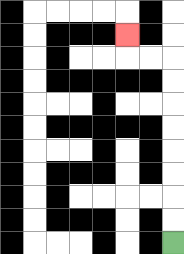{'start': '[7, 10]', 'end': '[5, 1]', 'path_directions': 'U,U,U,U,U,U,U,U,L,L,U', 'path_coordinates': '[[7, 10], [7, 9], [7, 8], [7, 7], [7, 6], [7, 5], [7, 4], [7, 3], [7, 2], [6, 2], [5, 2], [5, 1]]'}